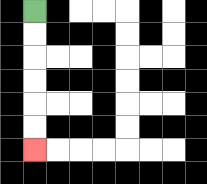{'start': '[1, 0]', 'end': '[1, 6]', 'path_directions': 'D,D,D,D,D,D', 'path_coordinates': '[[1, 0], [1, 1], [1, 2], [1, 3], [1, 4], [1, 5], [1, 6]]'}